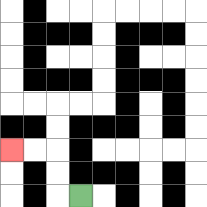{'start': '[3, 8]', 'end': '[0, 6]', 'path_directions': 'L,U,U,L,L', 'path_coordinates': '[[3, 8], [2, 8], [2, 7], [2, 6], [1, 6], [0, 6]]'}